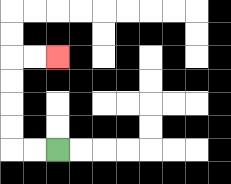{'start': '[2, 6]', 'end': '[2, 2]', 'path_directions': 'L,L,U,U,U,U,R,R', 'path_coordinates': '[[2, 6], [1, 6], [0, 6], [0, 5], [0, 4], [0, 3], [0, 2], [1, 2], [2, 2]]'}